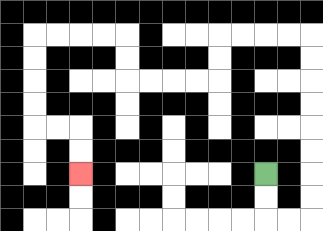{'start': '[11, 7]', 'end': '[3, 7]', 'path_directions': 'D,D,R,R,U,U,U,U,U,U,U,U,L,L,L,L,D,D,L,L,L,L,U,U,L,L,L,L,D,D,D,D,R,R,D,D', 'path_coordinates': '[[11, 7], [11, 8], [11, 9], [12, 9], [13, 9], [13, 8], [13, 7], [13, 6], [13, 5], [13, 4], [13, 3], [13, 2], [13, 1], [12, 1], [11, 1], [10, 1], [9, 1], [9, 2], [9, 3], [8, 3], [7, 3], [6, 3], [5, 3], [5, 2], [5, 1], [4, 1], [3, 1], [2, 1], [1, 1], [1, 2], [1, 3], [1, 4], [1, 5], [2, 5], [3, 5], [3, 6], [3, 7]]'}